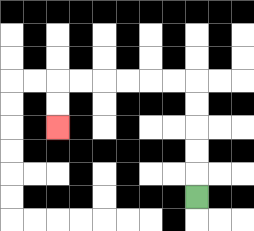{'start': '[8, 8]', 'end': '[2, 5]', 'path_directions': 'U,U,U,U,U,L,L,L,L,L,L,D,D', 'path_coordinates': '[[8, 8], [8, 7], [8, 6], [8, 5], [8, 4], [8, 3], [7, 3], [6, 3], [5, 3], [4, 3], [3, 3], [2, 3], [2, 4], [2, 5]]'}